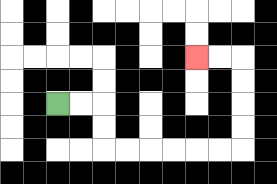{'start': '[2, 4]', 'end': '[8, 2]', 'path_directions': 'R,R,D,D,R,R,R,R,R,R,U,U,U,U,L,L', 'path_coordinates': '[[2, 4], [3, 4], [4, 4], [4, 5], [4, 6], [5, 6], [6, 6], [7, 6], [8, 6], [9, 6], [10, 6], [10, 5], [10, 4], [10, 3], [10, 2], [9, 2], [8, 2]]'}